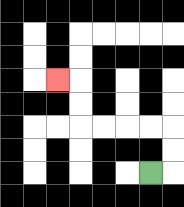{'start': '[6, 7]', 'end': '[2, 3]', 'path_directions': 'R,U,U,L,L,L,L,U,U,L', 'path_coordinates': '[[6, 7], [7, 7], [7, 6], [7, 5], [6, 5], [5, 5], [4, 5], [3, 5], [3, 4], [3, 3], [2, 3]]'}